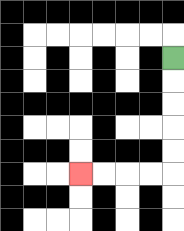{'start': '[7, 2]', 'end': '[3, 7]', 'path_directions': 'D,D,D,D,D,L,L,L,L', 'path_coordinates': '[[7, 2], [7, 3], [7, 4], [7, 5], [7, 6], [7, 7], [6, 7], [5, 7], [4, 7], [3, 7]]'}